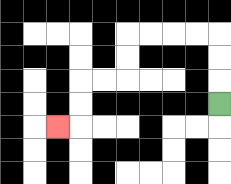{'start': '[9, 4]', 'end': '[2, 5]', 'path_directions': 'U,U,U,L,L,L,L,D,D,L,L,D,D,L', 'path_coordinates': '[[9, 4], [9, 3], [9, 2], [9, 1], [8, 1], [7, 1], [6, 1], [5, 1], [5, 2], [5, 3], [4, 3], [3, 3], [3, 4], [3, 5], [2, 5]]'}